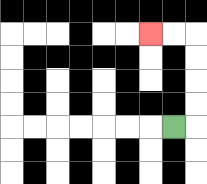{'start': '[7, 5]', 'end': '[6, 1]', 'path_directions': 'R,U,U,U,U,L,L', 'path_coordinates': '[[7, 5], [8, 5], [8, 4], [8, 3], [8, 2], [8, 1], [7, 1], [6, 1]]'}